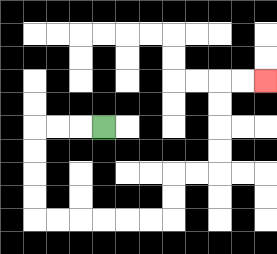{'start': '[4, 5]', 'end': '[11, 3]', 'path_directions': 'L,L,L,D,D,D,D,R,R,R,R,R,R,U,U,R,R,U,U,U,U,R,R', 'path_coordinates': '[[4, 5], [3, 5], [2, 5], [1, 5], [1, 6], [1, 7], [1, 8], [1, 9], [2, 9], [3, 9], [4, 9], [5, 9], [6, 9], [7, 9], [7, 8], [7, 7], [8, 7], [9, 7], [9, 6], [9, 5], [9, 4], [9, 3], [10, 3], [11, 3]]'}